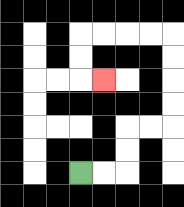{'start': '[3, 7]', 'end': '[4, 3]', 'path_directions': 'R,R,U,U,R,R,U,U,U,U,L,L,L,L,D,D,R', 'path_coordinates': '[[3, 7], [4, 7], [5, 7], [5, 6], [5, 5], [6, 5], [7, 5], [7, 4], [7, 3], [7, 2], [7, 1], [6, 1], [5, 1], [4, 1], [3, 1], [3, 2], [3, 3], [4, 3]]'}